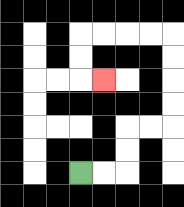{'start': '[3, 7]', 'end': '[4, 3]', 'path_directions': 'R,R,U,U,R,R,U,U,U,U,L,L,L,L,D,D,R', 'path_coordinates': '[[3, 7], [4, 7], [5, 7], [5, 6], [5, 5], [6, 5], [7, 5], [7, 4], [7, 3], [7, 2], [7, 1], [6, 1], [5, 1], [4, 1], [3, 1], [3, 2], [3, 3], [4, 3]]'}